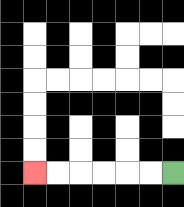{'start': '[7, 7]', 'end': '[1, 7]', 'path_directions': 'L,L,L,L,L,L', 'path_coordinates': '[[7, 7], [6, 7], [5, 7], [4, 7], [3, 7], [2, 7], [1, 7]]'}